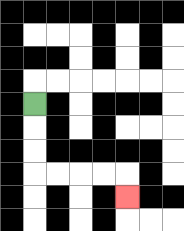{'start': '[1, 4]', 'end': '[5, 8]', 'path_directions': 'D,D,D,R,R,R,R,D', 'path_coordinates': '[[1, 4], [1, 5], [1, 6], [1, 7], [2, 7], [3, 7], [4, 7], [5, 7], [5, 8]]'}